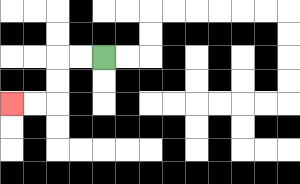{'start': '[4, 2]', 'end': '[0, 4]', 'path_directions': 'L,L,D,D,L,L', 'path_coordinates': '[[4, 2], [3, 2], [2, 2], [2, 3], [2, 4], [1, 4], [0, 4]]'}